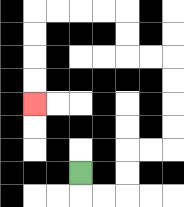{'start': '[3, 7]', 'end': '[1, 4]', 'path_directions': 'D,R,R,U,U,R,R,U,U,U,U,L,L,U,U,L,L,L,L,D,D,D,D', 'path_coordinates': '[[3, 7], [3, 8], [4, 8], [5, 8], [5, 7], [5, 6], [6, 6], [7, 6], [7, 5], [7, 4], [7, 3], [7, 2], [6, 2], [5, 2], [5, 1], [5, 0], [4, 0], [3, 0], [2, 0], [1, 0], [1, 1], [1, 2], [1, 3], [1, 4]]'}